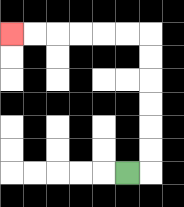{'start': '[5, 7]', 'end': '[0, 1]', 'path_directions': 'R,U,U,U,U,U,U,L,L,L,L,L,L', 'path_coordinates': '[[5, 7], [6, 7], [6, 6], [6, 5], [6, 4], [6, 3], [6, 2], [6, 1], [5, 1], [4, 1], [3, 1], [2, 1], [1, 1], [0, 1]]'}